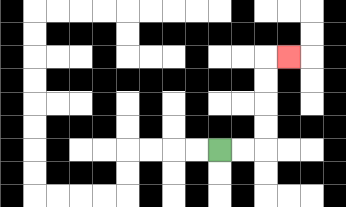{'start': '[9, 6]', 'end': '[12, 2]', 'path_directions': 'R,R,U,U,U,U,R', 'path_coordinates': '[[9, 6], [10, 6], [11, 6], [11, 5], [11, 4], [11, 3], [11, 2], [12, 2]]'}